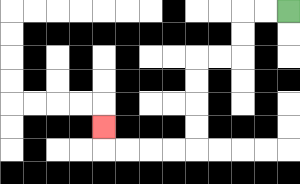{'start': '[12, 0]', 'end': '[4, 5]', 'path_directions': 'L,L,D,D,L,L,D,D,D,D,L,L,L,L,U', 'path_coordinates': '[[12, 0], [11, 0], [10, 0], [10, 1], [10, 2], [9, 2], [8, 2], [8, 3], [8, 4], [8, 5], [8, 6], [7, 6], [6, 6], [5, 6], [4, 6], [4, 5]]'}